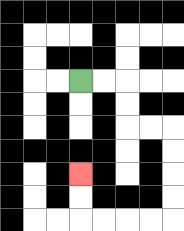{'start': '[3, 3]', 'end': '[3, 7]', 'path_directions': 'R,R,D,D,R,R,D,D,D,D,L,L,L,L,U,U', 'path_coordinates': '[[3, 3], [4, 3], [5, 3], [5, 4], [5, 5], [6, 5], [7, 5], [7, 6], [7, 7], [7, 8], [7, 9], [6, 9], [5, 9], [4, 9], [3, 9], [3, 8], [3, 7]]'}